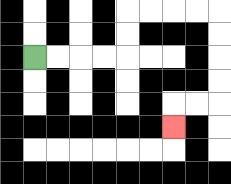{'start': '[1, 2]', 'end': '[7, 5]', 'path_directions': 'R,R,R,R,U,U,R,R,R,R,D,D,D,D,L,L,D', 'path_coordinates': '[[1, 2], [2, 2], [3, 2], [4, 2], [5, 2], [5, 1], [5, 0], [6, 0], [7, 0], [8, 0], [9, 0], [9, 1], [9, 2], [9, 3], [9, 4], [8, 4], [7, 4], [7, 5]]'}